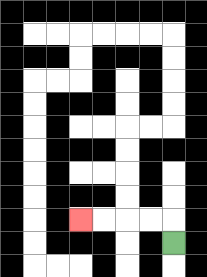{'start': '[7, 10]', 'end': '[3, 9]', 'path_directions': 'U,L,L,L,L', 'path_coordinates': '[[7, 10], [7, 9], [6, 9], [5, 9], [4, 9], [3, 9]]'}